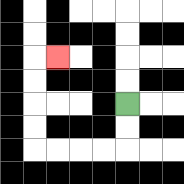{'start': '[5, 4]', 'end': '[2, 2]', 'path_directions': 'D,D,L,L,L,L,U,U,U,U,R', 'path_coordinates': '[[5, 4], [5, 5], [5, 6], [4, 6], [3, 6], [2, 6], [1, 6], [1, 5], [1, 4], [1, 3], [1, 2], [2, 2]]'}